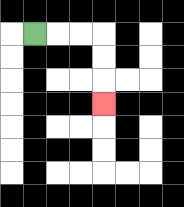{'start': '[1, 1]', 'end': '[4, 4]', 'path_directions': 'R,R,R,D,D,D', 'path_coordinates': '[[1, 1], [2, 1], [3, 1], [4, 1], [4, 2], [4, 3], [4, 4]]'}